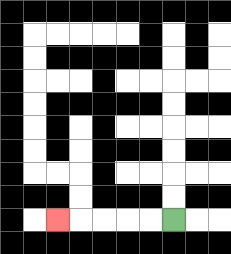{'start': '[7, 9]', 'end': '[2, 9]', 'path_directions': 'L,L,L,L,L', 'path_coordinates': '[[7, 9], [6, 9], [5, 9], [4, 9], [3, 9], [2, 9]]'}